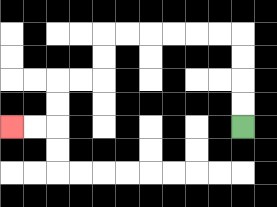{'start': '[10, 5]', 'end': '[0, 5]', 'path_directions': 'U,U,U,U,L,L,L,L,L,L,D,D,L,L,D,D,L,L', 'path_coordinates': '[[10, 5], [10, 4], [10, 3], [10, 2], [10, 1], [9, 1], [8, 1], [7, 1], [6, 1], [5, 1], [4, 1], [4, 2], [4, 3], [3, 3], [2, 3], [2, 4], [2, 5], [1, 5], [0, 5]]'}